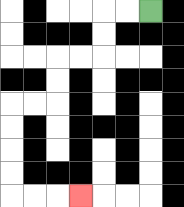{'start': '[6, 0]', 'end': '[3, 8]', 'path_directions': 'L,L,D,D,L,L,D,D,L,L,D,D,D,D,R,R,R', 'path_coordinates': '[[6, 0], [5, 0], [4, 0], [4, 1], [4, 2], [3, 2], [2, 2], [2, 3], [2, 4], [1, 4], [0, 4], [0, 5], [0, 6], [0, 7], [0, 8], [1, 8], [2, 8], [3, 8]]'}